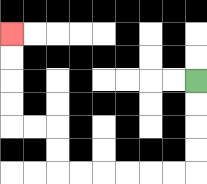{'start': '[8, 3]', 'end': '[0, 1]', 'path_directions': 'D,D,D,D,L,L,L,L,L,L,U,U,L,L,U,U,U,U', 'path_coordinates': '[[8, 3], [8, 4], [8, 5], [8, 6], [8, 7], [7, 7], [6, 7], [5, 7], [4, 7], [3, 7], [2, 7], [2, 6], [2, 5], [1, 5], [0, 5], [0, 4], [0, 3], [0, 2], [0, 1]]'}